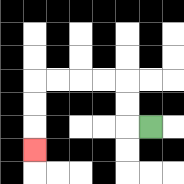{'start': '[6, 5]', 'end': '[1, 6]', 'path_directions': 'L,U,U,L,L,L,L,D,D,D', 'path_coordinates': '[[6, 5], [5, 5], [5, 4], [5, 3], [4, 3], [3, 3], [2, 3], [1, 3], [1, 4], [1, 5], [1, 6]]'}